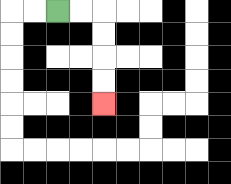{'start': '[2, 0]', 'end': '[4, 4]', 'path_directions': 'R,R,D,D,D,D', 'path_coordinates': '[[2, 0], [3, 0], [4, 0], [4, 1], [4, 2], [4, 3], [4, 4]]'}